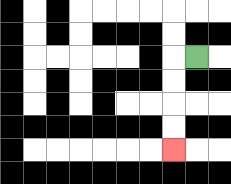{'start': '[8, 2]', 'end': '[7, 6]', 'path_directions': 'L,D,D,D,D', 'path_coordinates': '[[8, 2], [7, 2], [7, 3], [7, 4], [7, 5], [7, 6]]'}